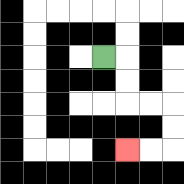{'start': '[4, 2]', 'end': '[5, 6]', 'path_directions': 'R,D,D,R,R,D,D,L,L', 'path_coordinates': '[[4, 2], [5, 2], [5, 3], [5, 4], [6, 4], [7, 4], [7, 5], [7, 6], [6, 6], [5, 6]]'}